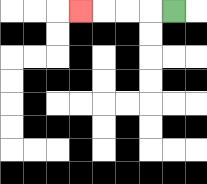{'start': '[7, 0]', 'end': '[3, 0]', 'path_directions': 'L,L,L,L', 'path_coordinates': '[[7, 0], [6, 0], [5, 0], [4, 0], [3, 0]]'}